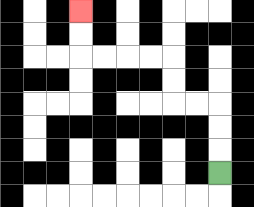{'start': '[9, 7]', 'end': '[3, 0]', 'path_directions': 'U,U,U,L,L,U,U,L,L,L,L,U,U', 'path_coordinates': '[[9, 7], [9, 6], [9, 5], [9, 4], [8, 4], [7, 4], [7, 3], [7, 2], [6, 2], [5, 2], [4, 2], [3, 2], [3, 1], [3, 0]]'}